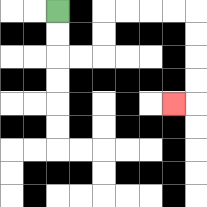{'start': '[2, 0]', 'end': '[7, 4]', 'path_directions': 'D,D,R,R,U,U,R,R,R,R,D,D,D,D,L', 'path_coordinates': '[[2, 0], [2, 1], [2, 2], [3, 2], [4, 2], [4, 1], [4, 0], [5, 0], [6, 0], [7, 0], [8, 0], [8, 1], [8, 2], [8, 3], [8, 4], [7, 4]]'}